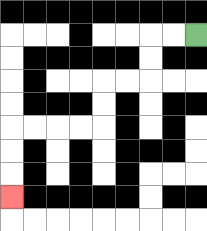{'start': '[8, 1]', 'end': '[0, 8]', 'path_directions': 'L,L,D,D,L,L,D,D,L,L,L,L,D,D,D', 'path_coordinates': '[[8, 1], [7, 1], [6, 1], [6, 2], [6, 3], [5, 3], [4, 3], [4, 4], [4, 5], [3, 5], [2, 5], [1, 5], [0, 5], [0, 6], [0, 7], [0, 8]]'}